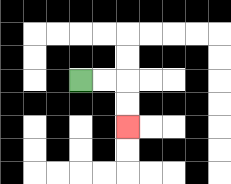{'start': '[3, 3]', 'end': '[5, 5]', 'path_directions': 'R,R,D,D', 'path_coordinates': '[[3, 3], [4, 3], [5, 3], [5, 4], [5, 5]]'}